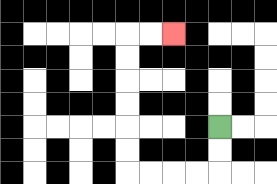{'start': '[9, 5]', 'end': '[7, 1]', 'path_directions': 'D,D,L,L,L,L,U,U,U,U,U,U,R,R', 'path_coordinates': '[[9, 5], [9, 6], [9, 7], [8, 7], [7, 7], [6, 7], [5, 7], [5, 6], [5, 5], [5, 4], [5, 3], [5, 2], [5, 1], [6, 1], [7, 1]]'}